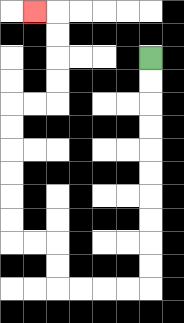{'start': '[6, 2]', 'end': '[1, 0]', 'path_directions': 'D,D,D,D,D,D,D,D,D,D,L,L,L,L,U,U,L,L,U,U,U,U,U,U,R,R,U,U,U,U,L', 'path_coordinates': '[[6, 2], [6, 3], [6, 4], [6, 5], [6, 6], [6, 7], [6, 8], [6, 9], [6, 10], [6, 11], [6, 12], [5, 12], [4, 12], [3, 12], [2, 12], [2, 11], [2, 10], [1, 10], [0, 10], [0, 9], [0, 8], [0, 7], [0, 6], [0, 5], [0, 4], [1, 4], [2, 4], [2, 3], [2, 2], [2, 1], [2, 0], [1, 0]]'}